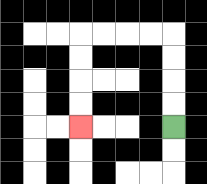{'start': '[7, 5]', 'end': '[3, 5]', 'path_directions': 'U,U,U,U,L,L,L,L,D,D,D,D', 'path_coordinates': '[[7, 5], [7, 4], [7, 3], [7, 2], [7, 1], [6, 1], [5, 1], [4, 1], [3, 1], [3, 2], [3, 3], [3, 4], [3, 5]]'}